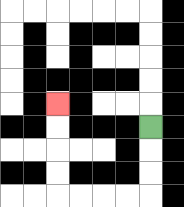{'start': '[6, 5]', 'end': '[2, 4]', 'path_directions': 'D,D,D,L,L,L,L,U,U,U,U', 'path_coordinates': '[[6, 5], [6, 6], [6, 7], [6, 8], [5, 8], [4, 8], [3, 8], [2, 8], [2, 7], [2, 6], [2, 5], [2, 4]]'}